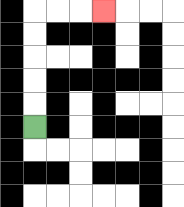{'start': '[1, 5]', 'end': '[4, 0]', 'path_directions': 'U,U,U,U,U,R,R,R', 'path_coordinates': '[[1, 5], [1, 4], [1, 3], [1, 2], [1, 1], [1, 0], [2, 0], [3, 0], [4, 0]]'}